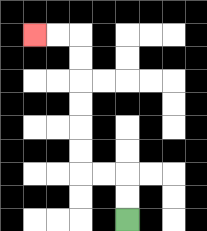{'start': '[5, 9]', 'end': '[1, 1]', 'path_directions': 'U,U,L,L,U,U,U,U,U,U,L,L', 'path_coordinates': '[[5, 9], [5, 8], [5, 7], [4, 7], [3, 7], [3, 6], [3, 5], [3, 4], [3, 3], [3, 2], [3, 1], [2, 1], [1, 1]]'}